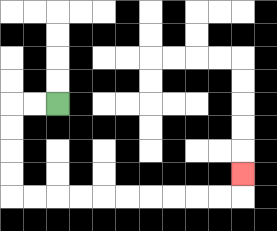{'start': '[2, 4]', 'end': '[10, 7]', 'path_directions': 'L,L,D,D,D,D,R,R,R,R,R,R,R,R,R,R,U', 'path_coordinates': '[[2, 4], [1, 4], [0, 4], [0, 5], [0, 6], [0, 7], [0, 8], [1, 8], [2, 8], [3, 8], [4, 8], [5, 8], [6, 8], [7, 8], [8, 8], [9, 8], [10, 8], [10, 7]]'}